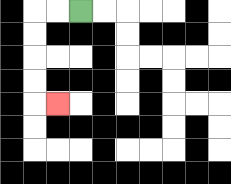{'start': '[3, 0]', 'end': '[2, 4]', 'path_directions': 'L,L,D,D,D,D,R', 'path_coordinates': '[[3, 0], [2, 0], [1, 0], [1, 1], [1, 2], [1, 3], [1, 4], [2, 4]]'}